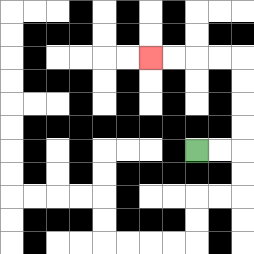{'start': '[8, 6]', 'end': '[6, 2]', 'path_directions': 'R,R,U,U,U,U,L,L,L,L', 'path_coordinates': '[[8, 6], [9, 6], [10, 6], [10, 5], [10, 4], [10, 3], [10, 2], [9, 2], [8, 2], [7, 2], [6, 2]]'}